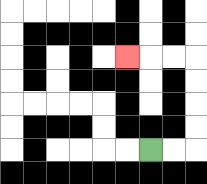{'start': '[6, 6]', 'end': '[5, 2]', 'path_directions': 'R,R,U,U,U,U,L,L,L', 'path_coordinates': '[[6, 6], [7, 6], [8, 6], [8, 5], [8, 4], [8, 3], [8, 2], [7, 2], [6, 2], [5, 2]]'}